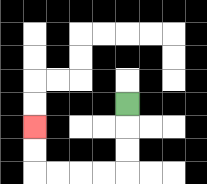{'start': '[5, 4]', 'end': '[1, 5]', 'path_directions': 'D,D,D,L,L,L,L,U,U', 'path_coordinates': '[[5, 4], [5, 5], [5, 6], [5, 7], [4, 7], [3, 7], [2, 7], [1, 7], [1, 6], [1, 5]]'}